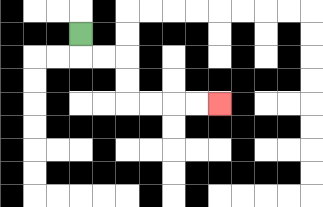{'start': '[3, 1]', 'end': '[9, 4]', 'path_directions': 'D,R,R,D,D,R,R,R,R', 'path_coordinates': '[[3, 1], [3, 2], [4, 2], [5, 2], [5, 3], [5, 4], [6, 4], [7, 4], [8, 4], [9, 4]]'}